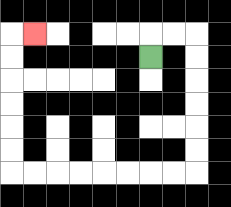{'start': '[6, 2]', 'end': '[1, 1]', 'path_directions': 'U,R,R,D,D,D,D,D,D,L,L,L,L,L,L,L,L,U,U,U,U,U,U,R', 'path_coordinates': '[[6, 2], [6, 1], [7, 1], [8, 1], [8, 2], [8, 3], [8, 4], [8, 5], [8, 6], [8, 7], [7, 7], [6, 7], [5, 7], [4, 7], [3, 7], [2, 7], [1, 7], [0, 7], [0, 6], [0, 5], [0, 4], [0, 3], [0, 2], [0, 1], [1, 1]]'}